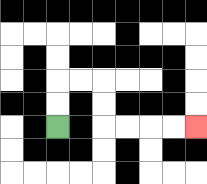{'start': '[2, 5]', 'end': '[8, 5]', 'path_directions': 'U,U,R,R,D,D,R,R,R,R', 'path_coordinates': '[[2, 5], [2, 4], [2, 3], [3, 3], [4, 3], [4, 4], [4, 5], [5, 5], [6, 5], [7, 5], [8, 5]]'}